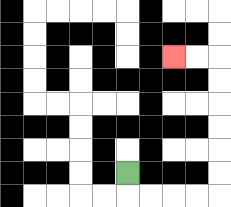{'start': '[5, 7]', 'end': '[7, 2]', 'path_directions': 'D,R,R,R,R,U,U,U,U,U,U,L,L', 'path_coordinates': '[[5, 7], [5, 8], [6, 8], [7, 8], [8, 8], [9, 8], [9, 7], [9, 6], [9, 5], [9, 4], [9, 3], [9, 2], [8, 2], [7, 2]]'}